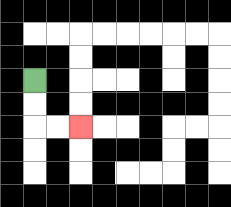{'start': '[1, 3]', 'end': '[3, 5]', 'path_directions': 'D,D,R,R', 'path_coordinates': '[[1, 3], [1, 4], [1, 5], [2, 5], [3, 5]]'}